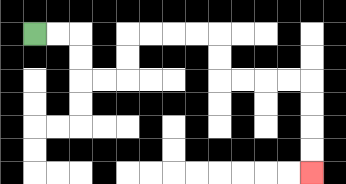{'start': '[1, 1]', 'end': '[13, 7]', 'path_directions': 'R,R,D,D,R,R,U,U,R,R,R,R,D,D,R,R,R,R,D,D,D,D', 'path_coordinates': '[[1, 1], [2, 1], [3, 1], [3, 2], [3, 3], [4, 3], [5, 3], [5, 2], [5, 1], [6, 1], [7, 1], [8, 1], [9, 1], [9, 2], [9, 3], [10, 3], [11, 3], [12, 3], [13, 3], [13, 4], [13, 5], [13, 6], [13, 7]]'}